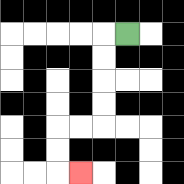{'start': '[5, 1]', 'end': '[3, 7]', 'path_directions': 'L,D,D,D,D,L,L,D,D,R', 'path_coordinates': '[[5, 1], [4, 1], [4, 2], [4, 3], [4, 4], [4, 5], [3, 5], [2, 5], [2, 6], [2, 7], [3, 7]]'}